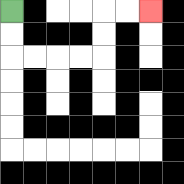{'start': '[0, 0]', 'end': '[6, 0]', 'path_directions': 'D,D,R,R,R,R,U,U,R,R', 'path_coordinates': '[[0, 0], [0, 1], [0, 2], [1, 2], [2, 2], [3, 2], [4, 2], [4, 1], [4, 0], [5, 0], [6, 0]]'}